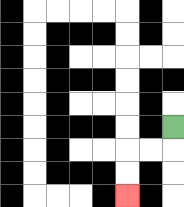{'start': '[7, 5]', 'end': '[5, 8]', 'path_directions': 'D,L,L,D,D', 'path_coordinates': '[[7, 5], [7, 6], [6, 6], [5, 6], [5, 7], [5, 8]]'}